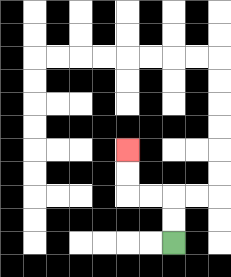{'start': '[7, 10]', 'end': '[5, 6]', 'path_directions': 'U,U,L,L,U,U', 'path_coordinates': '[[7, 10], [7, 9], [7, 8], [6, 8], [5, 8], [5, 7], [5, 6]]'}